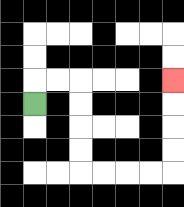{'start': '[1, 4]', 'end': '[7, 3]', 'path_directions': 'U,R,R,D,D,D,D,R,R,R,R,U,U,U,U', 'path_coordinates': '[[1, 4], [1, 3], [2, 3], [3, 3], [3, 4], [3, 5], [3, 6], [3, 7], [4, 7], [5, 7], [6, 7], [7, 7], [7, 6], [7, 5], [7, 4], [7, 3]]'}